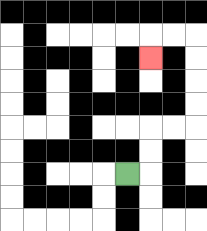{'start': '[5, 7]', 'end': '[6, 2]', 'path_directions': 'R,U,U,R,R,U,U,U,U,L,L,D', 'path_coordinates': '[[5, 7], [6, 7], [6, 6], [6, 5], [7, 5], [8, 5], [8, 4], [8, 3], [8, 2], [8, 1], [7, 1], [6, 1], [6, 2]]'}